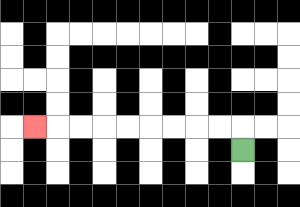{'start': '[10, 6]', 'end': '[1, 5]', 'path_directions': 'U,L,L,L,L,L,L,L,L,L', 'path_coordinates': '[[10, 6], [10, 5], [9, 5], [8, 5], [7, 5], [6, 5], [5, 5], [4, 5], [3, 5], [2, 5], [1, 5]]'}